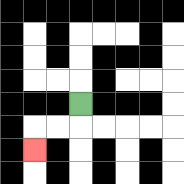{'start': '[3, 4]', 'end': '[1, 6]', 'path_directions': 'D,L,L,D', 'path_coordinates': '[[3, 4], [3, 5], [2, 5], [1, 5], [1, 6]]'}